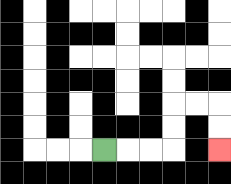{'start': '[4, 6]', 'end': '[9, 6]', 'path_directions': 'R,R,R,U,U,R,R,D,D', 'path_coordinates': '[[4, 6], [5, 6], [6, 6], [7, 6], [7, 5], [7, 4], [8, 4], [9, 4], [9, 5], [9, 6]]'}